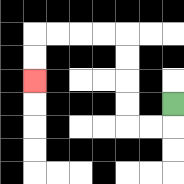{'start': '[7, 4]', 'end': '[1, 3]', 'path_directions': 'D,L,L,U,U,U,U,L,L,L,L,D,D', 'path_coordinates': '[[7, 4], [7, 5], [6, 5], [5, 5], [5, 4], [5, 3], [5, 2], [5, 1], [4, 1], [3, 1], [2, 1], [1, 1], [1, 2], [1, 3]]'}